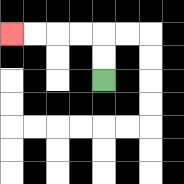{'start': '[4, 3]', 'end': '[0, 1]', 'path_directions': 'U,U,L,L,L,L', 'path_coordinates': '[[4, 3], [4, 2], [4, 1], [3, 1], [2, 1], [1, 1], [0, 1]]'}